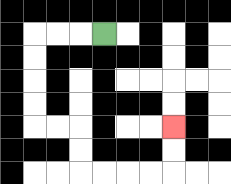{'start': '[4, 1]', 'end': '[7, 5]', 'path_directions': 'L,L,L,D,D,D,D,R,R,D,D,R,R,R,R,U,U', 'path_coordinates': '[[4, 1], [3, 1], [2, 1], [1, 1], [1, 2], [1, 3], [1, 4], [1, 5], [2, 5], [3, 5], [3, 6], [3, 7], [4, 7], [5, 7], [6, 7], [7, 7], [7, 6], [7, 5]]'}